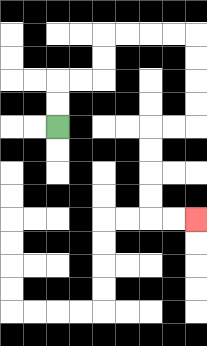{'start': '[2, 5]', 'end': '[8, 9]', 'path_directions': 'U,U,R,R,U,U,R,R,R,R,D,D,D,D,L,L,D,D,D,D,R,R', 'path_coordinates': '[[2, 5], [2, 4], [2, 3], [3, 3], [4, 3], [4, 2], [4, 1], [5, 1], [6, 1], [7, 1], [8, 1], [8, 2], [8, 3], [8, 4], [8, 5], [7, 5], [6, 5], [6, 6], [6, 7], [6, 8], [6, 9], [7, 9], [8, 9]]'}